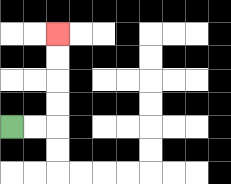{'start': '[0, 5]', 'end': '[2, 1]', 'path_directions': 'R,R,U,U,U,U', 'path_coordinates': '[[0, 5], [1, 5], [2, 5], [2, 4], [2, 3], [2, 2], [2, 1]]'}